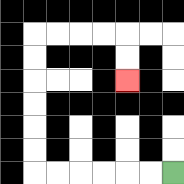{'start': '[7, 7]', 'end': '[5, 3]', 'path_directions': 'L,L,L,L,L,L,U,U,U,U,U,U,R,R,R,R,D,D', 'path_coordinates': '[[7, 7], [6, 7], [5, 7], [4, 7], [3, 7], [2, 7], [1, 7], [1, 6], [1, 5], [1, 4], [1, 3], [1, 2], [1, 1], [2, 1], [3, 1], [4, 1], [5, 1], [5, 2], [5, 3]]'}